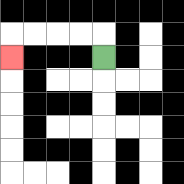{'start': '[4, 2]', 'end': '[0, 2]', 'path_directions': 'U,L,L,L,L,D', 'path_coordinates': '[[4, 2], [4, 1], [3, 1], [2, 1], [1, 1], [0, 1], [0, 2]]'}